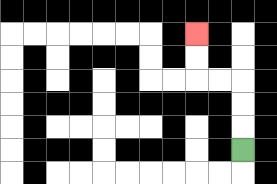{'start': '[10, 6]', 'end': '[8, 1]', 'path_directions': 'U,U,U,L,L,U,U', 'path_coordinates': '[[10, 6], [10, 5], [10, 4], [10, 3], [9, 3], [8, 3], [8, 2], [8, 1]]'}